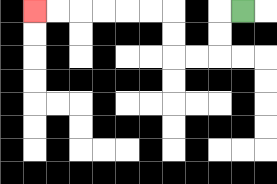{'start': '[10, 0]', 'end': '[1, 0]', 'path_directions': 'L,D,D,L,L,U,U,L,L,L,L,L,L', 'path_coordinates': '[[10, 0], [9, 0], [9, 1], [9, 2], [8, 2], [7, 2], [7, 1], [7, 0], [6, 0], [5, 0], [4, 0], [3, 0], [2, 0], [1, 0]]'}